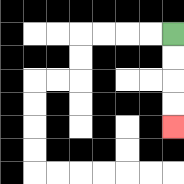{'start': '[7, 1]', 'end': '[7, 5]', 'path_directions': 'D,D,D,D', 'path_coordinates': '[[7, 1], [7, 2], [7, 3], [7, 4], [7, 5]]'}